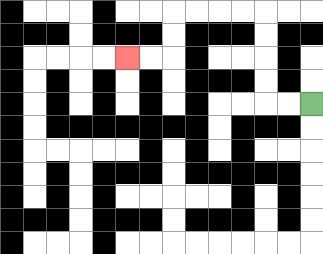{'start': '[13, 4]', 'end': '[5, 2]', 'path_directions': 'L,L,U,U,U,U,L,L,L,L,D,D,L,L', 'path_coordinates': '[[13, 4], [12, 4], [11, 4], [11, 3], [11, 2], [11, 1], [11, 0], [10, 0], [9, 0], [8, 0], [7, 0], [7, 1], [7, 2], [6, 2], [5, 2]]'}